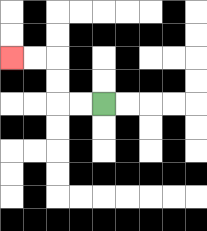{'start': '[4, 4]', 'end': '[0, 2]', 'path_directions': 'L,L,U,U,L,L', 'path_coordinates': '[[4, 4], [3, 4], [2, 4], [2, 3], [2, 2], [1, 2], [0, 2]]'}